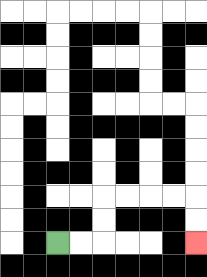{'start': '[2, 10]', 'end': '[8, 10]', 'path_directions': 'R,R,U,U,R,R,R,R,D,D', 'path_coordinates': '[[2, 10], [3, 10], [4, 10], [4, 9], [4, 8], [5, 8], [6, 8], [7, 8], [8, 8], [8, 9], [8, 10]]'}